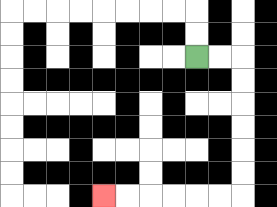{'start': '[8, 2]', 'end': '[4, 8]', 'path_directions': 'R,R,D,D,D,D,D,D,L,L,L,L,L,L', 'path_coordinates': '[[8, 2], [9, 2], [10, 2], [10, 3], [10, 4], [10, 5], [10, 6], [10, 7], [10, 8], [9, 8], [8, 8], [7, 8], [6, 8], [5, 8], [4, 8]]'}